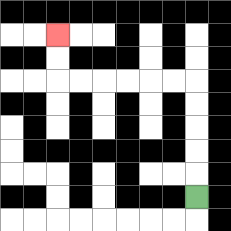{'start': '[8, 8]', 'end': '[2, 1]', 'path_directions': 'U,U,U,U,U,L,L,L,L,L,L,U,U', 'path_coordinates': '[[8, 8], [8, 7], [8, 6], [8, 5], [8, 4], [8, 3], [7, 3], [6, 3], [5, 3], [4, 3], [3, 3], [2, 3], [2, 2], [2, 1]]'}